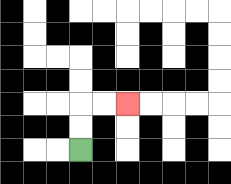{'start': '[3, 6]', 'end': '[5, 4]', 'path_directions': 'U,U,R,R', 'path_coordinates': '[[3, 6], [3, 5], [3, 4], [4, 4], [5, 4]]'}